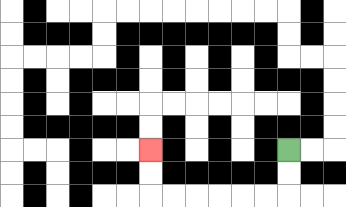{'start': '[12, 6]', 'end': '[6, 6]', 'path_directions': 'D,D,L,L,L,L,L,L,U,U', 'path_coordinates': '[[12, 6], [12, 7], [12, 8], [11, 8], [10, 8], [9, 8], [8, 8], [7, 8], [6, 8], [6, 7], [6, 6]]'}